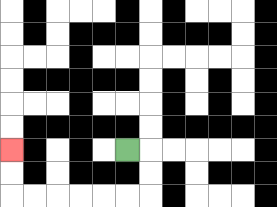{'start': '[5, 6]', 'end': '[0, 6]', 'path_directions': 'R,D,D,L,L,L,L,L,L,U,U', 'path_coordinates': '[[5, 6], [6, 6], [6, 7], [6, 8], [5, 8], [4, 8], [3, 8], [2, 8], [1, 8], [0, 8], [0, 7], [0, 6]]'}